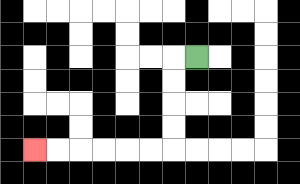{'start': '[8, 2]', 'end': '[1, 6]', 'path_directions': 'L,D,D,D,D,L,L,L,L,L,L', 'path_coordinates': '[[8, 2], [7, 2], [7, 3], [7, 4], [7, 5], [7, 6], [6, 6], [5, 6], [4, 6], [3, 6], [2, 6], [1, 6]]'}